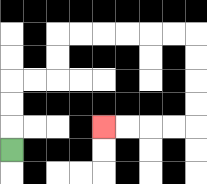{'start': '[0, 6]', 'end': '[4, 5]', 'path_directions': 'U,U,U,R,R,U,U,R,R,R,R,R,R,D,D,D,D,L,L,L,L', 'path_coordinates': '[[0, 6], [0, 5], [0, 4], [0, 3], [1, 3], [2, 3], [2, 2], [2, 1], [3, 1], [4, 1], [5, 1], [6, 1], [7, 1], [8, 1], [8, 2], [8, 3], [8, 4], [8, 5], [7, 5], [6, 5], [5, 5], [4, 5]]'}